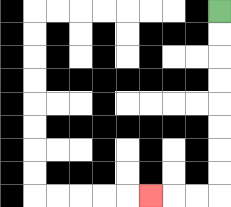{'start': '[9, 0]', 'end': '[6, 8]', 'path_directions': 'D,D,D,D,D,D,D,D,L,L,L', 'path_coordinates': '[[9, 0], [9, 1], [9, 2], [9, 3], [9, 4], [9, 5], [9, 6], [9, 7], [9, 8], [8, 8], [7, 8], [6, 8]]'}